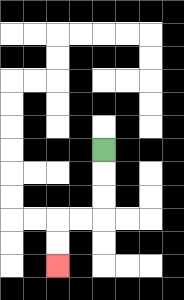{'start': '[4, 6]', 'end': '[2, 11]', 'path_directions': 'D,D,D,L,L,D,D', 'path_coordinates': '[[4, 6], [4, 7], [4, 8], [4, 9], [3, 9], [2, 9], [2, 10], [2, 11]]'}